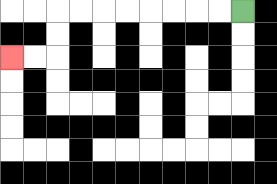{'start': '[10, 0]', 'end': '[0, 2]', 'path_directions': 'L,L,L,L,L,L,L,L,D,D,L,L', 'path_coordinates': '[[10, 0], [9, 0], [8, 0], [7, 0], [6, 0], [5, 0], [4, 0], [3, 0], [2, 0], [2, 1], [2, 2], [1, 2], [0, 2]]'}